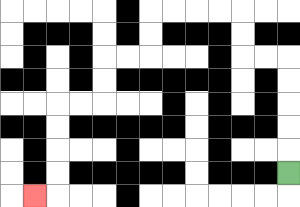{'start': '[12, 7]', 'end': '[1, 8]', 'path_directions': 'U,U,U,U,U,L,L,U,U,L,L,L,L,D,D,L,L,D,D,L,L,D,D,D,D,L', 'path_coordinates': '[[12, 7], [12, 6], [12, 5], [12, 4], [12, 3], [12, 2], [11, 2], [10, 2], [10, 1], [10, 0], [9, 0], [8, 0], [7, 0], [6, 0], [6, 1], [6, 2], [5, 2], [4, 2], [4, 3], [4, 4], [3, 4], [2, 4], [2, 5], [2, 6], [2, 7], [2, 8], [1, 8]]'}